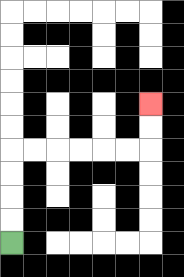{'start': '[0, 10]', 'end': '[6, 4]', 'path_directions': 'U,U,U,U,R,R,R,R,R,R,U,U', 'path_coordinates': '[[0, 10], [0, 9], [0, 8], [0, 7], [0, 6], [1, 6], [2, 6], [3, 6], [4, 6], [5, 6], [6, 6], [6, 5], [6, 4]]'}